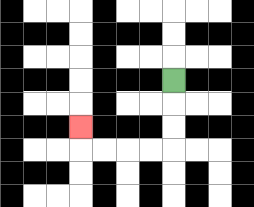{'start': '[7, 3]', 'end': '[3, 5]', 'path_directions': 'D,D,D,L,L,L,L,U', 'path_coordinates': '[[7, 3], [7, 4], [7, 5], [7, 6], [6, 6], [5, 6], [4, 6], [3, 6], [3, 5]]'}